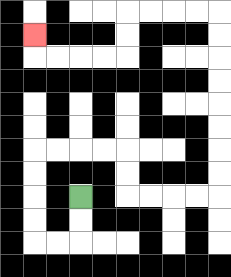{'start': '[3, 8]', 'end': '[1, 1]', 'path_directions': 'D,D,L,L,U,U,U,U,R,R,R,R,D,D,R,R,R,R,U,U,U,U,U,U,U,U,L,L,L,L,D,D,L,L,L,L,U', 'path_coordinates': '[[3, 8], [3, 9], [3, 10], [2, 10], [1, 10], [1, 9], [1, 8], [1, 7], [1, 6], [2, 6], [3, 6], [4, 6], [5, 6], [5, 7], [5, 8], [6, 8], [7, 8], [8, 8], [9, 8], [9, 7], [9, 6], [9, 5], [9, 4], [9, 3], [9, 2], [9, 1], [9, 0], [8, 0], [7, 0], [6, 0], [5, 0], [5, 1], [5, 2], [4, 2], [3, 2], [2, 2], [1, 2], [1, 1]]'}